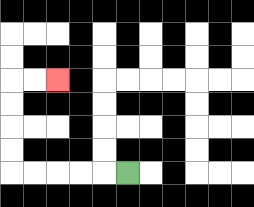{'start': '[5, 7]', 'end': '[2, 3]', 'path_directions': 'L,L,L,L,L,U,U,U,U,R,R', 'path_coordinates': '[[5, 7], [4, 7], [3, 7], [2, 7], [1, 7], [0, 7], [0, 6], [0, 5], [0, 4], [0, 3], [1, 3], [2, 3]]'}